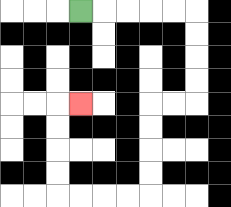{'start': '[3, 0]', 'end': '[3, 4]', 'path_directions': 'R,R,R,R,R,D,D,D,D,L,L,D,D,D,D,L,L,L,L,U,U,U,U,R', 'path_coordinates': '[[3, 0], [4, 0], [5, 0], [6, 0], [7, 0], [8, 0], [8, 1], [8, 2], [8, 3], [8, 4], [7, 4], [6, 4], [6, 5], [6, 6], [6, 7], [6, 8], [5, 8], [4, 8], [3, 8], [2, 8], [2, 7], [2, 6], [2, 5], [2, 4], [3, 4]]'}